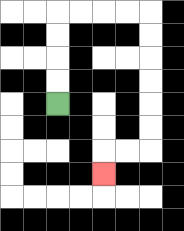{'start': '[2, 4]', 'end': '[4, 7]', 'path_directions': 'U,U,U,U,R,R,R,R,D,D,D,D,D,D,L,L,D', 'path_coordinates': '[[2, 4], [2, 3], [2, 2], [2, 1], [2, 0], [3, 0], [4, 0], [5, 0], [6, 0], [6, 1], [6, 2], [6, 3], [6, 4], [6, 5], [6, 6], [5, 6], [4, 6], [4, 7]]'}